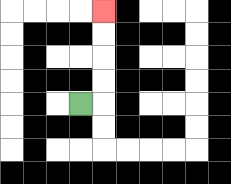{'start': '[3, 4]', 'end': '[4, 0]', 'path_directions': 'R,U,U,U,U', 'path_coordinates': '[[3, 4], [4, 4], [4, 3], [4, 2], [4, 1], [4, 0]]'}